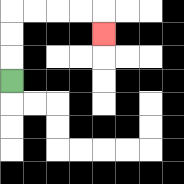{'start': '[0, 3]', 'end': '[4, 1]', 'path_directions': 'U,U,U,R,R,R,R,D', 'path_coordinates': '[[0, 3], [0, 2], [0, 1], [0, 0], [1, 0], [2, 0], [3, 0], [4, 0], [4, 1]]'}